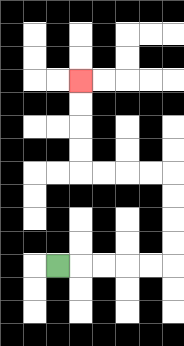{'start': '[2, 11]', 'end': '[3, 3]', 'path_directions': 'R,R,R,R,R,U,U,U,U,L,L,L,L,U,U,U,U', 'path_coordinates': '[[2, 11], [3, 11], [4, 11], [5, 11], [6, 11], [7, 11], [7, 10], [7, 9], [7, 8], [7, 7], [6, 7], [5, 7], [4, 7], [3, 7], [3, 6], [3, 5], [3, 4], [3, 3]]'}